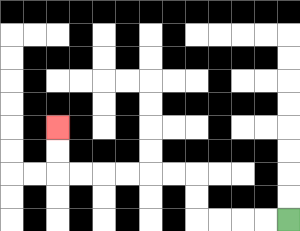{'start': '[12, 9]', 'end': '[2, 5]', 'path_directions': 'L,L,L,L,U,U,L,L,L,L,L,L,U,U', 'path_coordinates': '[[12, 9], [11, 9], [10, 9], [9, 9], [8, 9], [8, 8], [8, 7], [7, 7], [6, 7], [5, 7], [4, 7], [3, 7], [2, 7], [2, 6], [2, 5]]'}